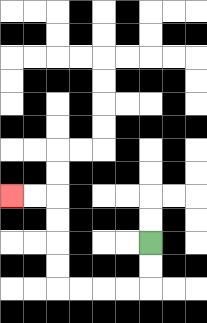{'start': '[6, 10]', 'end': '[0, 8]', 'path_directions': 'D,D,L,L,L,L,U,U,U,U,L,L', 'path_coordinates': '[[6, 10], [6, 11], [6, 12], [5, 12], [4, 12], [3, 12], [2, 12], [2, 11], [2, 10], [2, 9], [2, 8], [1, 8], [0, 8]]'}